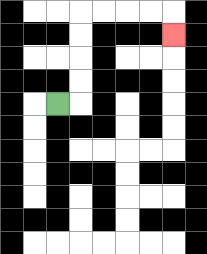{'start': '[2, 4]', 'end': '[7, 1]', 'path_directions': 'R,U,U,U,U,R,R,R,R,D', 'path_coordinates': '[[2, 4], [3, 4], [3, 3], [3, 2], [3, 1], [3, 0], [4, 0], [5, 0], [6, 0], [7, 0], [7, 1]]'}